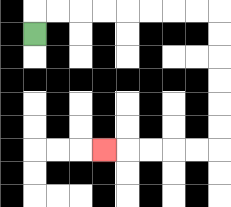{'start': '[1, 1]', 'end': '[4, 6]', 'path_directions': 'U,R,R,R,R,R,R,R,R,D,D,D,D,D,D,L,L,L,L,L', 'path_coordinates': '[[1, 1], [1, 0], [2, 0], [3, 0], [4, 0], [5, 0], [6, 0], [7, 0], [8, 0], [9, 0], [9, 1], [9, 2], [9, 3], [9, 4], [9, 5], [9, 6], [8, 6], [7, 6], [6, 6], [5, 6], [4, 6]]'}